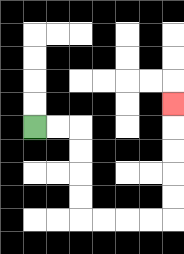{'start': '[1, 5]', 'end': '[7, 4]', 'path_directions': 'R,R,D,D,D,D,R,R,R,R,U,U,U,U,U', 'path_coordinates': '[[1, 5], [2, 5], [3, 5], [3, 6], [3, 7], [3, 8], [3, 9], [4, 9], [5, 9], [6, 9], [7, 9], [7, 8], [7, 7], [7, 6], [7, 5], [7, 4]]'}